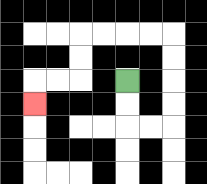{'start': '[5, 3]', 'end': '[1, 4]', 'path_directions': 'D,D,R,R,U,U,U,U,L,L,L,L,D,D,L,L,D', 'path_coordinates': '[[5, 3], [5, 4], [5, 5], [6, 5], [7, 5], [7, 4], [7, 3], [7, 2], [7, 1], [6, 1], [5, 1], [4, 1], [3, 1], [3, 2], [3, 3], [2, 3], [1, 3], [1, 4]]'}